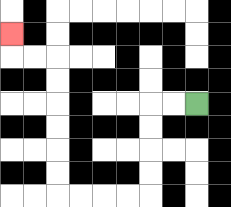{'start': '[8, 4]', 'end': '[0, 1]', 'path_directions': 'L,L,D,D,D,D,L,L,L,L,U,U,U,U,U,U,L,L,U', 'path_coordinates': '[[8, 4], [7, 4], [6, 4], [6, 5], [6, 6], [6, 7], [6, 8], [5, 8], [4, 8], [3, 8], [2, 8], [2, 7], [2, 6], [2, 5], [2, 4], [2, 3], [2, 2], [1, 2], [0, 2], [0, 1]]'}